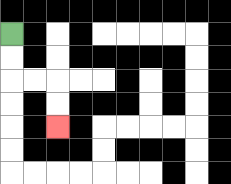{'start': '[0, 1]', 'end': '[2, 5]', 'path_directions': 'D,D,R,R,D,D', 'path_coordinates': '[[0, 1], [0, 2], [0, 3], [1, 3], [2, 3], [2, 4], [2, 5]]'}